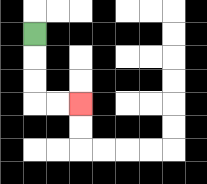{'start': '[1, 1]', 'end': '[3, 4]', 'path_directions': 'D,D,D,R,R', 'path_coordinates': '[[1, 1], [1, 2], [1, 3], [1, 4], [2, 4], [3, 4]]'}